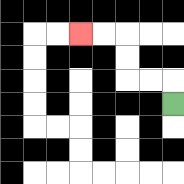{'start': '[7, 4]', 'end': '[3, 1]', 'path_directions': 'U,L,L,U,U,L,L', 'path_coordinates': '[[7, 4], [7, 3], [6, 3], [5, 3], [5, 2], [5, 1], [4, 1], [3, 1]]'}